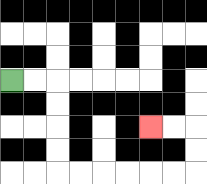{'start': '[0, 3]', 'end': '[6, 5]', 'path_directions': 'R,R,D,D,D,D,R,R,R,R,R,R,U,U,L,L', 'path_coordinates': '[[0, 3], [1, 3], [2, 3], [2, 4], [2, 5], [2, 6], [2, 7], [3, 7], [4, 7], [5, 7], [6, 7], [7, 7], [8, 7], [8, 6], [8, 5], [7, 5], [6, 5]]'}